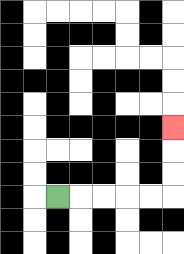{'start': '[2, 8]', 'end': '[7, 5]', 'path_directions': 'R,R,R,R,R,U,U,U', 'path_coordinates': '[[2, 8], [3, 8], [4, 8], [5, 8], [6, 8], [7, 8], [7, 7], [7, 6], [7, 5]]'}